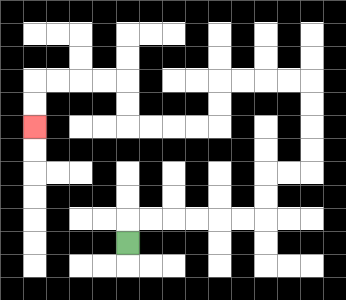{'start': '[5, 10]', 'end': '[1, 5]', 'path_directions': 'U,R,R,R,R,R,R,U,U,R,R,U,U,U,U,L,L,L,L,D,D,L,L,L,L,U,U,L,L,L,L,D,D', 'path_coordinates': '[[5, 10], [5, 9], [6, 9], [7, 9], [8, 9], [9, 9], [10, 9], [11, 9], [11, 8], [11, 7], [12, 7], [13, 7], [13, 6], [13, 5], [13, 4], [13, 3], [12, 3], [11, 3], [10, 3], [9, 3], [9, 4], [9, 5], [8, 5], [7, 5], [6, 5], [5, 5], [5, 4], [5, 3], [4, 3], [3, 3], [2, 3], [1, 3], [1, 4], [1, 5]]'}